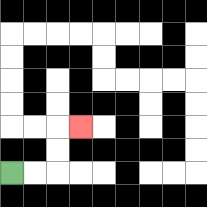{'start': '[0, 7]', 'end': '[3, 5]', 'path_directions': 'R,R,U,U,R', 'path_coordinates': '[[0, 7], [1, 7], [2, 7], [2, 6], [2, 5], [3, 5]]'}